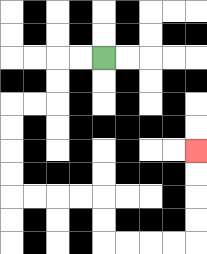{'start': '[4, 2]', 'end': '[8, 6]', 'path_directions': 'L,L,D,D,L,L,D,D,D,D,R,R,R,R,D,D,R,R,R,R,U,U,U,U', 'path_coordinates': '[[4, 2], [3, 2], [2, 2], [2, 3], [2, 4], [1, 4], [0, 4], [0, 5], [0, 6], [0, 7], [0, 8], [1, 8], [2, 8], [3, 8], [4, 8], [4, 9], [4, 10], [5, 10], [6, 10], [7, 10], [8, 10], [8, 9], [8, 8], [8, 7], [8, 6]]'}